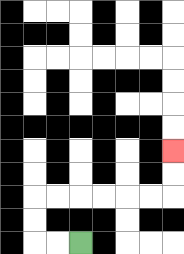{'start': '[3, 10]', 'end': '[7, 6]', 'path_directions': 'L,L,U,U,R,R,R,R,R,R,U,U', 'path_coordinates': '[[3, 10], [2, 10], [1, 10], [1, 9], [1, 8], [2, 8], [3, 8], [4, 8], [5, 8], [6, 8], [7, 8], [7, 7], [7, 6]]'}